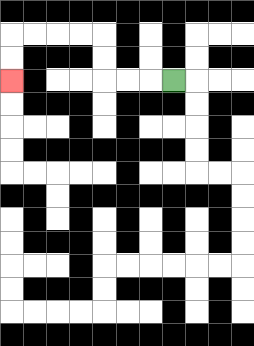{'start': '[7, 3]', 'end': '[0, 3]', 'path_directions': 'L,L,L,U,U,L,L,L,L,D,D', 'path_coordinates': '[[7, 3], [6, 3], [5, 3], [4, 3], [4, 2], [4, 1], [3, 1], [2, 1], [1, 1], [0, 1], [0, 2], [0, 3]]'}